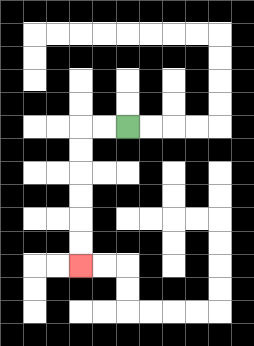{'start': '[5, 5]', 'end': '[3, 11]', 'path_directions': 'L,L,D,D,D,D,D,D', 'path_coordinates': '[[5, 5], [4, 5], [3, 5], [3, 6], [3, 7], [3, 8], [3, 9], [3, 10], [3, 11]]'}